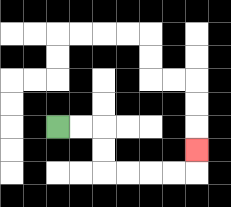{'start': '[2, 5]', 'end': '[8, 6]', 'path_directions': 'R,R,D,D,R,R,R,R,U', 'path_coordinates': '[[2, 5], [3, 5], [4, 5], [4, 6], [4, 7], [5, 7], [6, 7], [7, 7], [8, 7], [8, 6]]'}